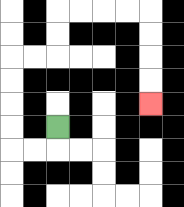{'start': '[2, 5]', 'end': '[6, 4]', 'path_directions': 'D,L,L,U,U,U,U,R,R,U,U,R,R,R,R,D,D,D,D', 'path_coordinates': '[[2, 5], [2, 6], [1, 6], [0, 6], [0, 5], [0, 4], [0, 3], [0, 2], [1, 2], [2, 2], [2, 1], [2, 0], [3, 0], [4, 0], [5, 0], [6, 0], [6, 1], [6, 2], [6, 3], [6, 4]]'}